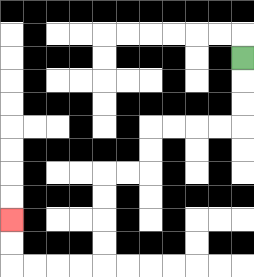{'start': '[10, 2]', 'end': '[0, 9]', 'path_directions': 'D,D,D,L,L,L,L,D,D,L,L,D,D,D,D,L,L,L,L,U,U', 'path_coordinates': '[[10, 2], [10, 3], [10, 4], [10, 5], [9, 5], [8, 5], [7, 5], [6, 5], [6, 6], [6, 7], [5, 7], [4, 7], [4, 8], [4, 9], [4, 10], [4, 11], [3, 11], [2, 11], [1, 11], [0, 11], [0, 10], [0, 9]]'}